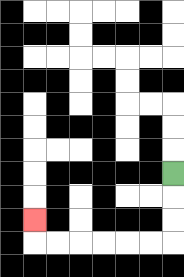{'start': '[7, 7]', 'end': '[1, 9]', 'path_directions': 'D,D,D,L,L,L,L,L,L,U', 'path_coordinates': '[[7, 7], [7, 8], [7, 9], [7, 10], [6, 10], [5, 10], [4, 10], [3, 10], [2, 10], [1, 10], [1, 9]]'}